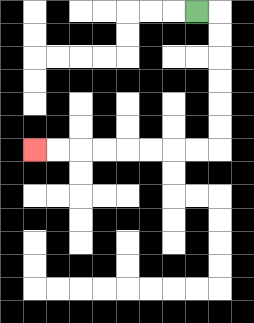{'start': '[8, 0]', 'end': '[1, 6]', 'path_directions': 'R,D,D,D,D,D,D,L,L,L,L,L,L,L,L', 'path_coordinates': '[[8, 0], [9, 0], [9, 1], [9, 2], [9, 3], [9, 4], [9, 5], [9, 6], [8, 6], [7, 6], [6, 6], [5, 6], [4, 6], [3, 6], [2, 6], [1, 6]]'}